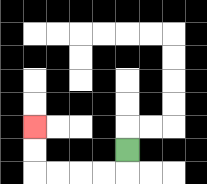{'start': '[5, 6]', 'end': '[1, 5]', 'path_directions': 'D,L,L,L,L,U,U', 'path_coordinates': '[[5, 6], [5, 7], [4, 7], [3, 7], [2, 7], [1, 7], [1, 6], [1, 5]]'}